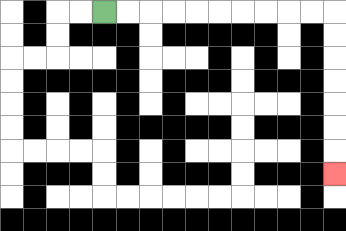{'start': '[4, 0]', 'end': '[14, 7]', 'path_directions': 'R,R,R,R,R,R,R,R,R,R,D,D,D,D,D,D,D', 'path_coordinates': '[[4, 0], [5, 0], [6, 0], [7, 0], [8, 0], [9, 0], [10, 0], [11, 0], [12, 0], [13, 0], [14, 0], [14, 1], [14, 2], [14, 3], [14, 4], [14, 5], [14, 6], [14, 7]]'}